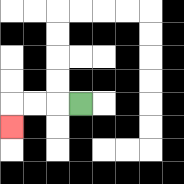{'start': '[3, 4]', 'end': '[0, 5]', 'path_directions': 'L,L,L,D', 'path_coordinates': '[[3, 4], [2, 4], [1, 4], [0, 4], [0, 5]]'}